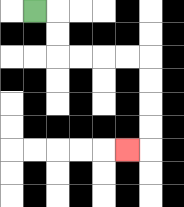{'start': '[1, 0]', 'end': '[5, 6]', 'path_directions': 'R,D,D,R,R,R,R,D,D,D,D,L', 'path_coordinates': '[[1, 0], [2, 0], [2, 1], [2, 2], [3, 2], [4, 2], [5, 2], [6, 2], [6, 3], [6, 4], [6, 5], [6, 6], [5, 6]]'}